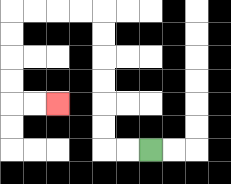{'start': '[6, 6]', 'end': '[2, 4]', 'path_directions': 'L,L,U,U,U,U,U,U,L,L,L,L,D,D,D,D,R,R', 'path_coordinates': '[[6, 6], [5, 6], [4, 6], [4, 5], [4, 4], [4, 3], [4, 2], [4, 1], [4, 0], [3, 0], [2, 0], [1, 0], [0, 0], [0, 1], [0, 2], [0, 3], [0, 4], [1, 4], [2, 4]]'}